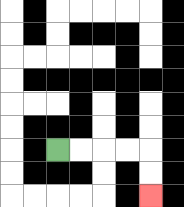{'start': '[2, 6]', 'end': '[6, 8]', 'path_directions': 'R,R,R,R,D,D', 'path_coordinates': '[[2, 6], [3, 6], [4, 6], [5, 6], [6, 6], [6, 7], [6, 8]]'}